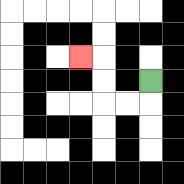{'start': '[6, 3]', 'end': '[3, 2]', 'path_directions': 'D,L,L,U,U,L', 'path_coordinates': '[[6, 3], [6, 4], [5, 4], [4, 4], [4, 3], [4, 2], [3, 2]]'}